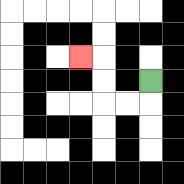{'start': '[6, 3]', 'end': '[3, 2]', 'path_directions': 'D,L,L,U,U,L', 'path_coordinates': '[[6, 3], [6, 4], [5, 4], [4, 4], [4, 3], [4, 2], [3, 2]]'}